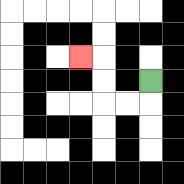{'start': '[6, 3]', 'end': '[3, 2]', 'path_directions': 'D,L,L,U,U,L', 'path_coordinates': '[[6, 3], [6, 4], [5, 4], [4, 4], [4, 3], [4, 2], [3, 2]]'}